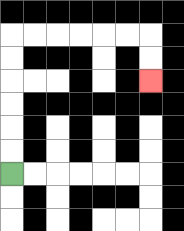{'start': '[0, 7]', 'end': '[6, 3]', 'path_directions': 'U,U,U,U,U,U,R,R,R,R,R,R,D,D', 'path_coordinates': '[[0, 7], [0, 6], [0, 5], [0, 4], [0, 3], [0, 2], [0, 1], [1, 1], [2, 1], [3, 1], [4, 1], [5, 1], [6, 1], [6, 2], [6, 3]]'}